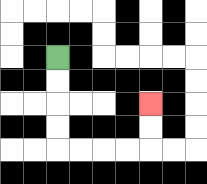{'start': '[2, 2]', 'end': '[6, 4]', 'path_directions': 'D,D,D,D,R,R,R,R,U,U', 'path_coordinates': '[[2, 2], [2, 3], [2, 4], [2, 5], [2, 6], [3, 6], [4, 6], [5, 6], [6, 6], [6, 5], [6, 4]]'}